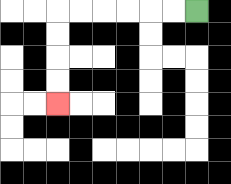{'start': '[8, 0]', 'end': '[2, 4]', 'path_directions': 'L,L,L,L,L,L,D,D,D,D', 'path_coordinates': '[[8, 0], [7, 0], [6, 0], [5, 0], [4, 0], [3, 0], [2, 0], [2, 1], [2, 2], [2, 3], [2, 4]]'}